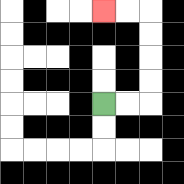{'start': '[4, 4]', 'end': '[4, 0]', 'path_directions': 'R,R,U,U,U,U,L,L', 'path_coordinates': '[[4, 4], [5, 4], [6, 4], [6, 3], [6, 2], [6, 1], [6, 0], [5, 0], [4, 0]]'}